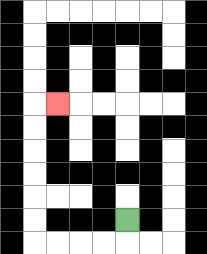{'start': '[5, 9]', 'end': '[2, 4]', 'path_directions': 'D,L,L,L,L,U,U,U,U,U,U,R', 'path_coordinates': '[[5, 9], [5, 10], [4, 10], [3, 10], [2, 10], [1, 10], [1, 9], [1, 8], [1, 7], [1, 6], [1, 5], [1, 4], [2, 4]]'}